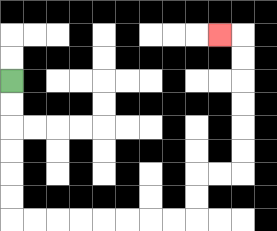{'start': '[0, 3]', 'end': '[9, 1]', 'path_directions': 'D,D,D,D,D,D,R,R,R,R,R,R,R,R,U,U,R,R,U,U,U,U,U,U,L', 'path_coordinates': '[[0, 3], [0, 4], [0, 5], [0, 6], [0, 7], [0, 8], [0, 9], [1, 9], [2, 9], [3, 9], [4, 9], [5, 9], [6, 9], [7, 9], [8, 9], [8, 8], [8, 7], [9, 7], [10, 7], [10, 6], [10, 5], [10, 4], [10, 3], [10, 2], [10, 1], [9, 1]]'}